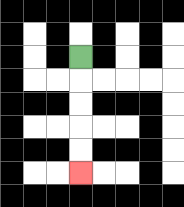{'start': '[3, 2]', 'end': '[3, 7]', 'path_directions': 'D,D,D,D,D', 'path_coordinates': '[[3, 2], [3, 3], [3, 4], [3, 5], [3, 6], [3, 7]]'}